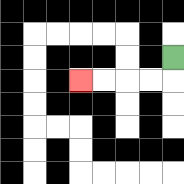{'start': '[7, 2]', 'end': '[3, 3]', 'path_directions': 'D,L,L,L,L', 'path_coordinates': '[[7, 2], [7, 3], [6, 3], [5, 3], [4, 3], [3, 3]]'}